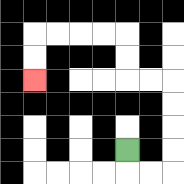{'start': '[5, 6]', 'end': '[1, 3]', 'path_directions': 'D,R,R,U,U,U,U,L,L,U,U,L,L,L,L,D,D', 'path_coordinates': '[[5, 6], [5, 7], [6, 7], [7, 7], [7, 6], [7, 5], [7, 4], [7, 3], [6, 3], [5, 3], [5, 2], [5, 1], [4, 1], [3, 1], [2, 1], [1, 1], [1, 2], [1, 3]]'}